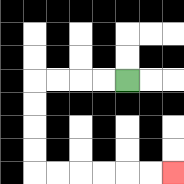{'start': '[5, 3]', 'end': '[7, 7]', 'path_directions': 'L,L,L,L,D,D,D,D,R,R,R,R,R,R', 'path_coordinates': '[[5, 3], [4, 3], [3, 3], [2, 3], [1, 3], [1, 4], [1, 5], [1, 6], [1, 7], [2, 7], [3, 7], [4, 7], [5, 7], [6, 7], [7, 7]]'}